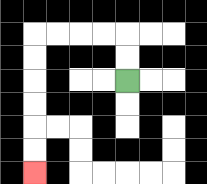{'start': '[5, 3]', 'end': '[1, 7]', 'path_directions': 'U,U,L,L,L,L,D,D,D,D,D,D', 'path_coordinates': '[[5, 3], [5, 2], [5, 1], [4, 1], [3, 1], [2, 1], [1, 1], [1, 2], [1, 3], [1, 4], [1, 5], [1, 6], [1, 7]]'}